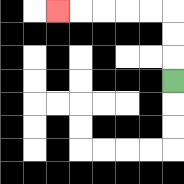{'start': '[7, 3]', 'end': '[2, 0]', 'path_directions': 'U,U,U,L,L,L,L,L', 'path_coordinates': '[[7, 3], [7, 2], [7, 1], [7, 0], [6, 0], [5, 0], [4, 0], [3, 0], [2, 0]]'}